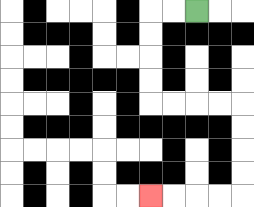{'start': '[8, 0]', 'end': '[6, 8]', 'path_directions': 'L,L,D,D,D,D,R,R,R,R,D,D,D,D,L,L,L,L', 'path_coordinates': '[[8, 0], [7, 0], [6, 0], [6, 1], [6, 2], [6, 3], [6, 4], [7, 4], [8, 4], [9, 4], [10, 4], [10, 5], [10, 6], [10, 7], [10, 8], [9, 8], [8, 8], [7, 8], [6, 8]]'}